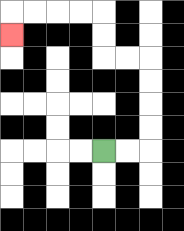{'start': '[4, 6]', 'end': '[0, 1]', 'path_directions': 'R,R,U,U,U,U,L,L,U,U,L,L,L,L,D', 'path_coordinates': '[[4, 6], [5, 6], [6, 6], [6, 5], [6, 4], [6, 3], [6, 2], [5, 2], [4, 2], [4, 1], [4, 0], [3, 0], [2, 0], [1, 0], [0, 0], [0, 1]]'}